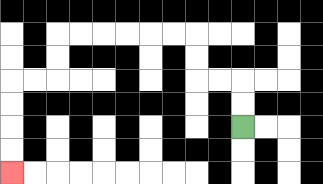{'start': '[10, 5]', 'end': '[0, 7]', 'path_directions': 'U,U,L,L,U,U,L,L,L,L,L,L,D,D,L,L,D,D,D,D', 'path_coordinates': '[[10, 5], [10, 4], [10, 3], [9, 3], [8, 3], [8, 2], [8, 1], [7, 1], [6, 1], [5, 1], [4, 1], [3, 1], [2, 1], [2, 2], [2, 3], [1, 3], [0, 3], [0, 4], [0, 5], [0, 6], [0, 7]]'}